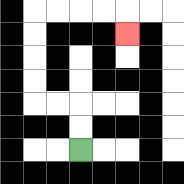{'start': '[3, 6]', 'end': '[5, 1]', 'path_directions': 'U,U,L,L,U,U,U,U,R,R,R,R,D', 'path_coordinates': '[[3, 6], [3, 5], [3, 4], [2, 4], [1, 4], [1, 3], [1, 2], [1, 1], [1, 0], [2, 0], [3, 0], [4, 0], [5, 0], [5, 1]]'}